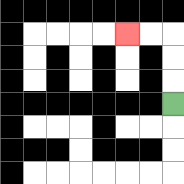{'start': '[7, 4]', 'end': '[5, 1]', 'path_directions': 'U,U,U,L,L', 'path_coordinates': '[[7, 4], [7, 3], [7, 2], [7, 1], [6, 1], [5, 1]]'}